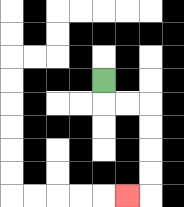{'start': '[4, 3]', 'end': '[5, 8]', 'path_directions': 'D,R,R,D,D,D,D,L', 'path_coordinates': '[[4, 3], [4, 4], [5, 4], [6, 4], [6, 5], [6, 6], [6, 7], [6, 8], [5, 8]]'}